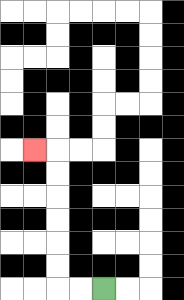{'start': '[4, 12]', 'end': '[1, 6]', 'path_directions': 'L,L,U,U,U,U,U,U,L', 'path_coordinates': '[[4, 12], [3, 12], [2, 12], [2, 11], [2, 10], [2, 9], [2, 8], [2, 7], [2, 6], [1, 6]]'}